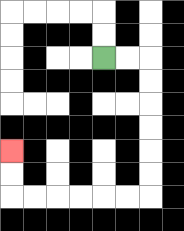{'start': '[4, 2]', 'end': '[0, 6]', 'path_directions': 'R,R,D,D,D,D,D,D,L,L,L,L,L,L,U,U', 'path_coordinates': '[[4, 2], [5, 2], [6, 2], [6, 3], [6, 4], [6, 5], [6, 6], [6, 7], [6, 8], [5, 8], [4, 8], [3, 8], [2, 8], [1, 8], [0, 8], [0, 7], [0, 6]]'}